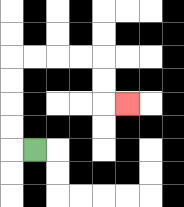{'start': '[1, 6]', 'end': '[5, 4]', 'path_directions': 'L,U,U,U,U,R,R,R,R,D,D,R', 'path_coordinates': '[[1, 6], [0, 6], [0, 5], [0, 4], [0, 3], [0, 2], [1, 2], [2, 2], [3, 2], [4, 2], [4, 3], [4, 4], [5, 4]]'}